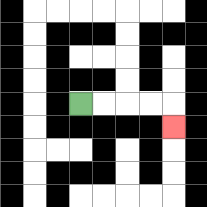{'start': '[3, 4]', 'end': '[7, 5]', 'path_directions': 'R,R,R,R,D', 'path_coordinates': '[[3, 4], [4, 4], [5, 4], [6, 4], [7, 4], [7, 5]]'}